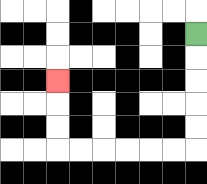{'start': '[8, 1]', 'end': '[2, 3]', 'path_directions': 'D,D,D,D,D,L,L,L,L,L,L,U,U,U', 'path_coordinates': '[[8, 1], [8, 2], [8, 3], [8, 4], [8, 5], [8, 6], [7, 6], [6, 6], [5, 6], [4, 6], [3, 6], [2, 6], [2, 5], [2, 4], [2, 3]]'}